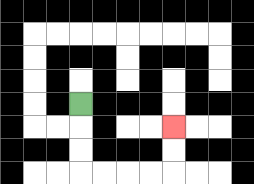{'start': '[3, 4]', 'end': '[7, 5]', 'path_directions': 'D,D,D,R,R,R,R,U,U', 'path_coordinates': '[[3, 4], [3, 5], [3, 6], [3, 7], [4, 7], [5, 7], [6, 7], [7, 7], [7, 6], [7, 5]]'}